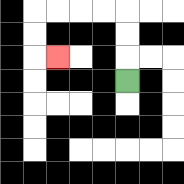{'start': '[5, 3]', 'end': '[2, 2]', 'path_directions': 'U,U,U,L,L,L,L,D,D,R', 'path_coordinates': '[[5, 3], [5, 2], [5, 1], [5, 0], [4, 0], [3, 0], [2, 0], [1, 0], [1, 1], [1, 2], [2, 2]]'}